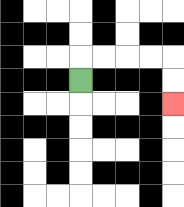{'start': '[3, 3]', 'end': '[7, 4]', 'path_directions': 'U,R,R,R,R,D,D', 'path_coordinates': '[[3, 3], [3, 2], [4, 2], [5, 2], [6, 2], [7, 2], [7, 3], [7, 4]]'}